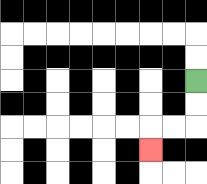{'start': '[8, 3]', 'end': '[6, 6]', 'path_directions': 'D,D,L,L,D', 'path_coordinates': '[[8, 3], [8, 4], [8, 5], [7, 5], [6, 5], [6, 6]]'}